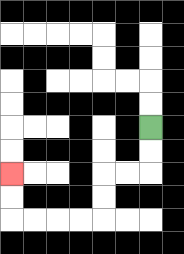{'start': '[6, 5]', 'end': '[0, 7]', 'path_directions': 'D,D,L,L,D,D,L,L,L,L,U,U', 'path_coordinates': '[[6, 5], [6, 6], [6, 7], [5, 7], [4, 7], [4, 8], [4, 9], [3, 9], [2, 9], [1, 9], [0, 9], [0, 8], [0, 7]]'}